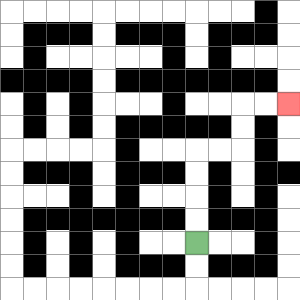{'start': '[8, 10]', 'end': '[12, 4]', 'path_directions': 'U,U,U,U,R,R,U,U,R,R', 'path_coordinates': '[[8, 10], [8, 9], [8, 8], [8, 7], [8, 6], [9, 6], [10, 6], [10, 5], [10, 4], [11, 4], [12, 4]]'}